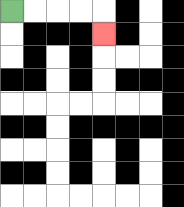{'start': '[0, 0]', 'end': '[4, 1]', 'path_directions': 'R,R,R,R,D', 'path_coordinates': '[[0, 0], [1, 0], [2, 0], [3, 0], [4, 0], [4, 1]]'}